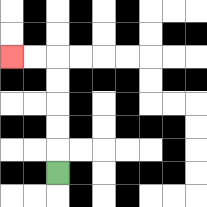{'start': '[2, 7]', 'end': '[0, 2]', 'path_directions': 'U,U,U,U,U,L,L', 'path_coordinates': '[[2, 7], [2, 6], [2, 5], [2, 4], [2, 3], [2, 2], [1, 2], [0, 2]]'}